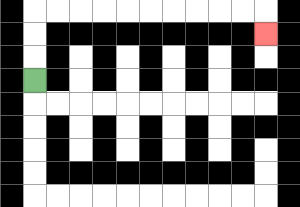{'start': '[1, 3]', 'end': '[11, 1]', 'path_directions': 'U,U,U,R,R,R,R,R,R,R,R,R,R,D', 'path_coordinates': '[[1, 3], [1, 2], [1, 1], [1, 0], [2, 0], [3, 0], [4, 0], [5, 0], [6, 0], [7, 0], [8, 0], [9, 0], [10, 0], [11, 0], [11, 1]]'}